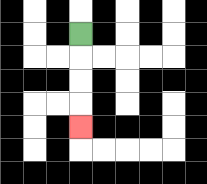{'start': '[3, 1]', 'end': '[3, 5]', 'path_directions': 'D,D,D,D', 'path_coordinates': '[[3, 1], [3, 2], [3, 3], [3, 4], [3, 5]]'}